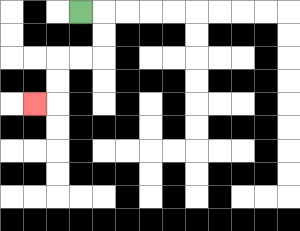{'start': '[3, 0]', 'end': '[1, 4]', 'path_directions': 'R,D,D,L,L,D,D,L', 'path_coordinates': '[[3, 0], [4, 0], [4, 1], [4, 2], [3, 2], [2, 2], [2, 3], [2, 4], [1, 4]]'}